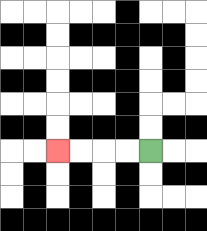{'start': '[6, 6]', 'end': '[2, 6]', 'path_directions': 'L,L,L,L', 'path_coordinates': '[[6, 6], [5, 6], [4, 6], [3, 6], [2, 6]]'}